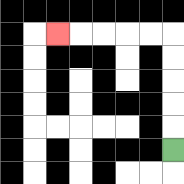{'start': '[7, 6]', 'end': '[2, 1]', 'path_directions': 'U,U,U,U,U,L,L,L,L,L', 'path_coordinates': '[[7, 6], [7, 5], [7, 4], [7, 3], [7, 2], [7, 1], [6, 1], [5, 1], [4, 1], [3, 1], [2, 1]]'}